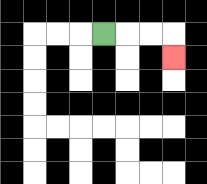{'start': '[4, 1]', 'end': '[7, 2]', 'path_directions': 'R,R,R,D', 'path_coordinates': '[[4, 1], [5, 1], [6, 1], [7, 1], [7, 2]]'}